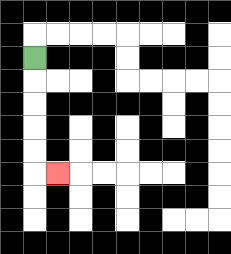{'start': '[1, 2]', 'end': '[2, 7]', 'path_directions': 'D,D,D,D,D,R', 'path_coordinates': '[[1, 2], [1, 3], [1, 4], [1, 5], [1, 6], [1, 7], [2, 7]]'}